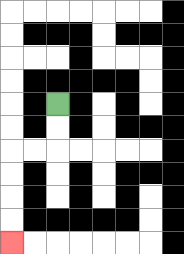{'start': '[2, 4]', 'end': '[0, 10]', 'path_directions': 'D,D,L,L,D,D,D,D', 'path_coordinates': '[[2, 4], [2, 5], [2, 6], [1, 6], [0, 6], [0, 7], [0, 8], [0, 9], [0, 10]]'}